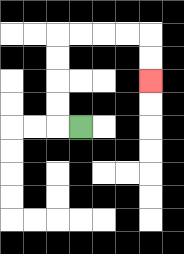{'start': '[3, 5]', 'end': '[6, 3]', 'path_directions': 'L,U,U,U,U,R,R,R,R,D,D', 'path_coordinates': '[[3, 5], [2, 5], [2, 4], [2, 3], [2, 2], [2, 1], [3, 1], [4, 1], [5, 1], [6, 1], [6, 2], [6, 3]]'}